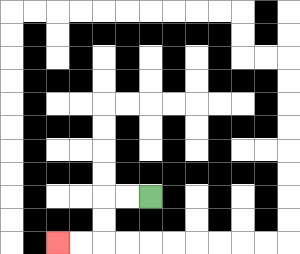{'start': '[6, 8]', 'end': '[2, 10]', 'path_directions': 'L,L,D,D,L,L', 'path_coordinates': '[[6, 8], [5, 8], [4, 8], [4, 9], [4, 10], [3, 10], [2, 10]]'}